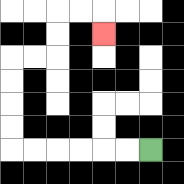{'start': '[6, 6]', 'end': '[4, 1]', 'path_directions': 'L,L,L,L,L,L,U,U,U,U,R,R,U,U,R,R,D', 'path_coordinates': '[[6, 6], [5, 6], [4, 6], [3, 6], [2, 6], [1, 6], [0, 6], [0, 5], [0, 4], [0, 3], [0, 2], [1, 2], [2, 2], [2, 1], [2, 0], [3, 0], [4, 0], [4, 1]]'}